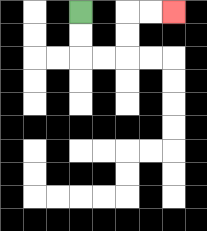{'start': '[3, 0]', 'end': '[7, 0]', 'path_directions': 'D,D,R,R,U,U,R,R', 'path_coordinates': '[[3, 0], [3, 1], [3, 2], [4, 2], [5, 2], [5, 1], [5, 0], [6, 0], [7, 0]]'}